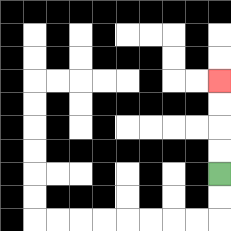{'start': '[9, 7]', 'end': '[9, 3]', 'path_directions': 'U,U,U,U', 'path_coordinates': '[[9, 7], [9, 6], [9, 5], [9, 4], [9, 3]]'}